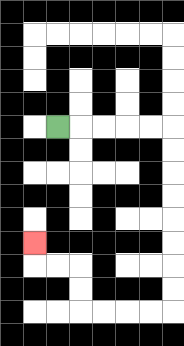{'start': '[2, 5]', 'end': '[1, 10]', 'path_directions': 'R,R,R,R,R,D,D,D,D,D,D,D,D,L,L,L,L,U,U,L,L,U', 'path_coordinates': '[[2, 5], [3, 5], [4, 5], [5, 5], [6, 5], [7, 5], [7, 6], [7, 7], [7, 8], [7, 9], [7, 10], [7, 11], [7, 12], [7, 13], [6, 13], [5, 13], [4, 13], [3, 13], [3, 12], [3, 11], [2, 11], [1, 11], [1, 10]]'}